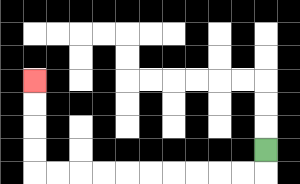{'start': '[11, 6]', 'end': '[1, 3]', 'path_directions': 'D,L,L,L,L,L,L,L,L,L,L,U,U,U,U', 'path_coordinates': '[[11, 6], [11, 7], [10, 7], [9, 7], [8, 7], [7, 7], [6, 7], [5, 7], [4, 7], [3, 7], [2, 7], [1, 7], [1, 6], [1, 5], [1, 4], [1, 3]]'}